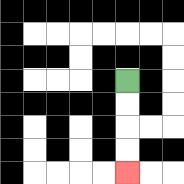{'start': '[5, 3]', 'end': '[5, 7]', 'path_directions': 'D,D,D,D', 'path_coordinates': '[[5, 3], [5, 4], [5, 5], [5, 6], [5, 7]]'}